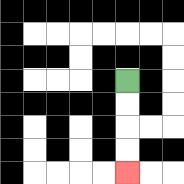{'start': '[5, 3]', 'end': '[5, 7]', 'path_directions': 'D,D,D,D', 'path_coordinates': '[[5, 3], [5, 4], [5, 5], [5, 6], [5, 7]]'}